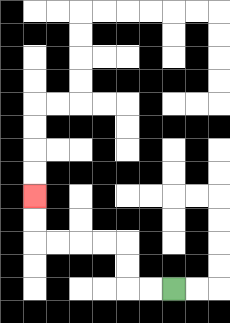{'start': '[7, 12]', 'end': '[1, 8]', 'path_directions': 'L,L,U,U,L,L,L,L,U,U', 'path_coordinates': '[[7, 12], [6, 12], [5, 12], [5, 11], [5, 10], [4, 10], [3, 10], [2, 10], [1, 10], [1, 9], [1, 8]]'}